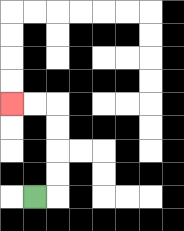{'start': '[1, 8]', 'end': '[0, 4]', 'path_directions': 'R,U,U,U,U,L,L', 'path_coordinates': '[[1, 8], [2, 8], [2, 7], [2, 6], [2, 5], [2, 4], [1, 4], [0, 4]]'}